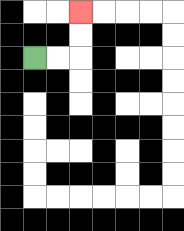{'start': '[1, 2]', 'end': '[3, 0]', 'path_directions': 'R,R,U,U', 'path_coordinates': '[[1, 2], [2, 2], [3, 2], [3, 1], [3, 0]]'}